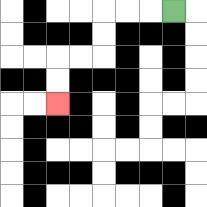{'start': '[7, 0]', 'end': '[2, 4]', 'path_directions': 'L,L,L,D,D,L,L,D,D', 'path_coordinates': '[[7, 0], [6, 0], [5, 0], [4, 0], [4, 1], [4, 2], [3, 2], [2, 2], [2, 3], [2, 4]]'}